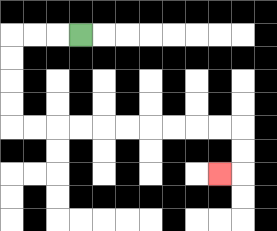{'start': '[3, 1]', 'end': '[9, 7]', 'path_directions': 'L,L,L,D,D,D,D,R,R,R,R,R,R,R,R,R,R,D,D,L', 'path_coordinates': '[[3, 1], [2, 1], [1, 1], [0, 1], [0, 2], [0, 3], [0, 4], [0, 5], [1, 5], [2, 5], [3, 5], [4, 5], [5, 5], [6, 5], [7, 5], [8, 5], [9, 5], [10, 5], [10, 6], [10, 7], [9, 7]]'}